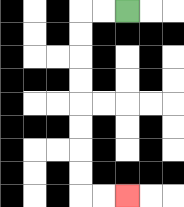{'start': '[5, 0]', 'end': '[5, 8]', 'path_directions': 'L,L,D,D,D,D,D,D,D,D,R,R', 'path_coordinates': '[[5, 0], [4, 0], [3, 0], [3, 1], [3, 2], [3, 3], [3, 4], [3, 5], [3, 6], [3, 7], [3, 8], [4, 8], [5, 8]]'}